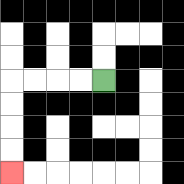{'start': '[4, 3]', 'end': '[0, 7]', 'path_directions': 'L,L,L,L,D,D,D,D', 'path_coordinates': '[[4, 3], [3, 3], [2, 3], [1, 3], [0, 3], [0, 4], [0, 5], [0, 6], [0, 7]]'}